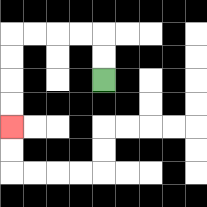{'start': '[4, 3]', 'end': '[0, 5]', 'path_directions': 'U,U,L,L,L,L,D,D,D,D', 'path_coordinates': '[[4, 3], [4, 2], [4, 1], [3, 1], [2, 1], [1, 1], [0, 1], [0, 2], [0, 3], [0, 4], [0, 5]]'}